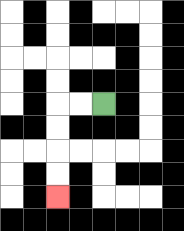{'start': '[4, 4]', 'end': '[2, 8]', 'path_directions': 'L,L,D,D,D,D', 'path_coordinates': '[[4, 4], [3, 4], [2, 4], [2, 5], [2, 6], [2, 7], [2, 8]]'}